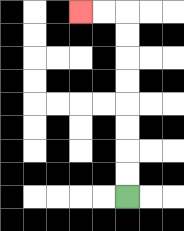{'start': '[5, 8]', 'end': '[3, 0]', 'path_directions': 'U,U,U,U,U,U,U,U,L,L', 'path_coordinates': '[[5, 8], [5, 7], [5, 6], [5, 5], [5, 4], [5, 3], [5, 2], [5, 1], [5, 0], [4, 0], [3, 0]]'}